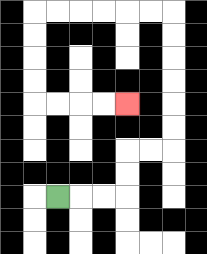{'start': '[2, 8]', 'end': '[5, 4]', 'path_directions': 'R,R,R,U,U,R,R,U,U,U,U,U,U,L,L,L,L,L,L,D,D,D,D,R,R,R,R', 'path_coordinates': '[[2, 8], [3, 8], [4, 8], [5, 8], [5, 7], [5, 6], [6, 6], [7, 6], [7, 5], [7, 4], [7, 3], [7, 2], [7, 1], [7, 0], [6, 0], [5, 0], [4, 0], [3, 0], [2, 0], [1, 0], [1, 1], [1, 2], [1, 3], [1, 4], [2, 4], [3, 4], [4, 4], [5, 4]]'}